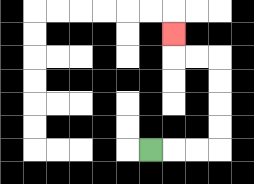{'start': '[6, 6]', 'end': '[7, 1]', 'path_directions': 'R,R,R,U,U,U,U,L,L,U', 'path_coordinates': '[[6, 6], [7, 6], [8, 6], [9, 6], [9, 5], [9, 4], [9, 3], [9, 2], [8, 2], [7, 2], [7, 1]]'}